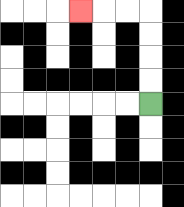{'start': '[6, 4]', 'end': '[3, 0]', 'path_directions': 'U,U,U,U,L,L,L', 'path_coordinates': '[[6, 4], [6, 3], [6, 2], [6, 1], [6, 0], [5, 0], [4, 0], [3, 0]]'}